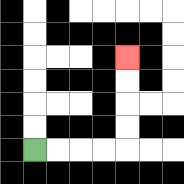{'start': '[1, 6]', 'end': '[5, 2]', 'path_directions': 'R,R,R,R,U,U,U,U', 'path_coordinates': '[[1, 6], [2, 6], [3, 6], [4, 6], [5, 6], [5, 5], [5, 4], [5, 3], [5, 2]]'}